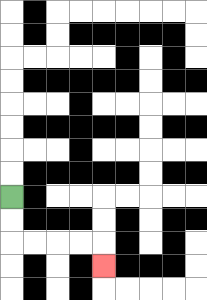{'start': '[0, 8]', 'end': '[4, 11]', 'path_directions': 'D,D,R,R,R,R,D', 'path_coordinates': '[[0, 8], [0, 9], [0, 10], [1, 10], [2, 10], [3, 10], [4, 10], [4, 11]]'}